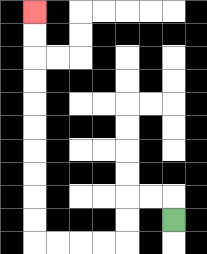{'start': '[7, 9]', 'end': '[1, 0]', 'path_directions': 'U,L,L,D,D,L,L,L,L,U,U,U,U,U,U,U,U,U,U', 'path_coordinates': '[[7, 9], [7, 8], [6, 8], [5, 8], [5, 9], [5, 10], [4, 10], [3, 10], [2, 10], [1, 10], [1, 9], [1, 8], [1, 7], [1, 6], [1, 5], [1, 4], [1, 3], [1, 2], [1, 1], [1, 0]]'}